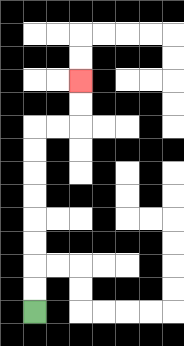{'start': '[1, 13]', 'end': '[3, 3]', 'path_directions': 'U,U,U,U,U,U,U,U,R,R,U,U', 'path_coordinates': '[[1, 13], [1, 12], [1, 11], [1, 10], [1, 9], [1, 8], [1, 7], [1, 6], [1, 5], [2, 5], [3, 5], [3, 4], [3, 3]]'}